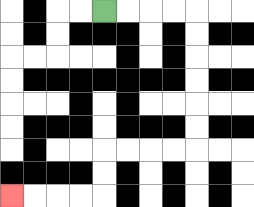{'start': '[4, 0]', 'end': '[0, 8]', 'path_directions': 'R,R,R,R,D,D,D,D,D,D,L,L,L,L,D,D,L,L,L,L', 'path_coordinates': '[[4, 0], [5, 0], [6, 0], [7, 0], [8, 0], [8, 1], [8, 2], [8, 3], [8, 4], [8, 5], [8, 6], [7, 6], [6, 6], [5, 6], [4, 6], [4, 7], [4, 8], [3, 8], [2, 8], [1, 8], [0, 8]]'}